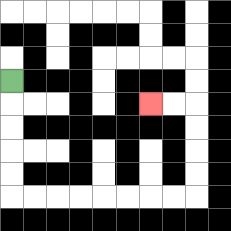{'start': '[0, 3]', 'end': '[6, 4]', 'path_directions': 'D,D,D,D,D,R,R,R,R,R,R,R,R,U,U,U,U,L,L', 'path_coordinates': '[[0, 3], [0, 4], [0, 5], [0, 6], [0, 7], [0, 8], [1, 8], [2, 8], [3, 8], [4, 8], [5, 8], [6, 8], [7, 8], [8, 8], [8, 7], [8, 6], [8, 5], [8, 4], [7, 4], [6, 4]]'}